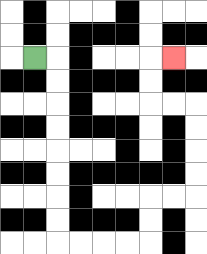{'start': '[1, 2]', 'end': '[7, 2]', 'path_directions': 'R,D,D,D,D,D,D,D,D,R,R,R,R,U,U,R,R,U,U,U,U,L,L,U,U,R', 'path_coordinates': '[[1, 2], [2, 2], [2, 3], [2, 4], [2, 5], [2, 6], [2, 7], [2, 8], [2, 9], [2, 10], [3, 10], [4, 10], [5, 10], [6, 10], [6, 9], [6, 8], [7, 8], [8, 8], [8, 7], [8, 6], [8, 5], [8, 4], [7, 4], [6, 4], [6, 3], [6, 2], [7, 2]]'}